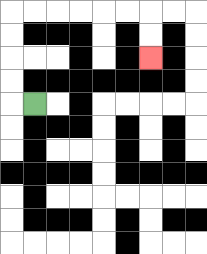{'start': '[1, 4]', 'end': '[6, 2]', 'path_directions': 'L,U,U,U,U,R,R,R,R,R,R,D,D', 'path_coordinates': '[[1, 4], [0, 4], [0, 3], [0, 2], [0, 1], [0, 0], [1, 0], [2, 0], [3, 0], [4, 0], [5, 0], [6, 0], [6, 1], [6, 2]]'}